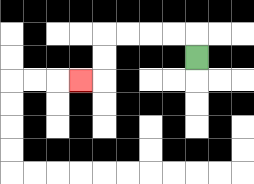{'start': '[8, 2]', 'end': '[3, 3]', 'path_directions': 'U,L,L,L,L,D,D,L', 'path_coordinates': '[[8, 2], [8, 1], [7, 1], [6, 1], [5, 1], [4, 1], [4, 2], [4, 3], [3, 3]]'}